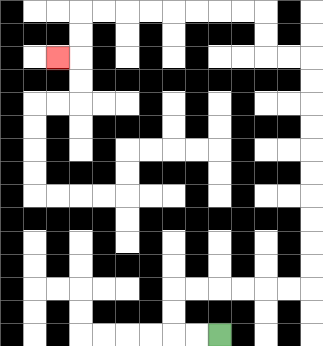{'start': '[9, 14]', 'end': '[2, 2]', 'path_directions': 'L,L,U,U,R,R,R,R,R,R,U,U,U,U,U,U,U,U,U,U,L,L,U,U,L,L,L,L,L,L,L,L,D,D,L', 'path_coordinates': '[[9, 14], [8, 14], [7, 14], [7, 13], [7, 12], [8, 12], [9, 12], [10, 12], [11, 12], [12, 12], [13, 12], [13, 11], [13, 10], [13, 9], [13, 8], [13, 7], [13, 6], [13, 5], [13, 4], [13, 3], [13, 2], [12, 2], [11, 2], [11, 1], [11, 0], [10, 0], [9, 0], [8, 0], [7, 0], [6, 0], [5, 0], [4, 0], [3, 0], [3, 1], [3, 2], [2, 2]]'}